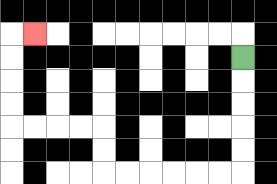{'start': '[10, 2]', 'end': '[1, 1]', 'path_directions': 'D,D,D,D,D,L,L,L,L,L,L,U,U,L,L,L,L,U,U,U,U,R', 'path_coordinates': '[[10, 2], [10, 3], [10, 4], [10, 5], [10, 6], [10, 7], [9, 7], [8, 7], [7, 7], [6, 7], [5, 7], [4, 7], [4, 6], [4, 5], [3, 5], [2, 5], [1, 5], [0, 5], [0, 4], [0, 3], [0, 2], [0, 1], [1, 1]]'}